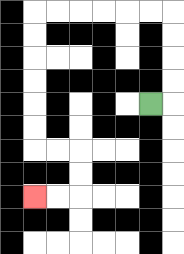{'start': '[6, 4]', 'end': '[1, 8]', 'path_directions': 'R,U,U,U,U,L,L,L,L,L,L,D,D,D,D,D,D,R,R,D,D,L,L', 'path_coordinates': '[[6, 4], [7, 4], [7, 3], [7, 2], [7, 1], [7, 0], [6, 0], [5, 0], [4, 0], [3, 0], [2, 0], [1, 0], [1, 1], [1, 2], [1, 3], [1, 4], [1, 5], [1, 6], [2, 6], [3, 6], [3, 7], [3, 8], [2, 8], [1, 8]]'}